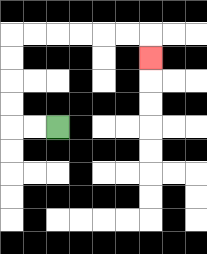{'start': '[2, 5]', 'end': '[6, 2]', 'path_directions': 'L,L,U,U,U,U,R,R,R,R,R,R,D', 'path_coordinates': '[[2, 5], [1, 5], [0, 5], [0, 4], [0, 3], [0, 2], [0, 1], [1, 1], [2, 1], [3, 1], [4, 1], [5, 1], [6, 1], [6, 2]]'}